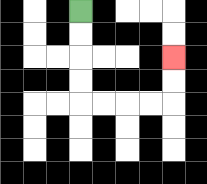{'start': '[3, 0]', 'end': '[7, 2]', 'path_directions': 'D,D,D,D,R,R,R,R,U,U', 'path_coordinates': '[[3, 0], [3, 1], [3, 2], [3, 3], [3, 4], [4, 4], [5, 4], [6, 4], [7, 4], [7, 3], [7, 2]]'}